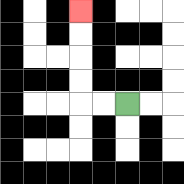{'start': '[5, 4]', 'end': '[3, 0]', 'path_directions': 'L,L,U,U,U,U', 'path_coordinates': '[[5, 4], [4, 4], [3, 4], [3, 3], [3, 2], [3, 1], [3, 0]]'}